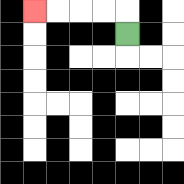{'start': '[5, 1]', 'end': '[1, 0]', 'path_directions': 'U,L,L,L,L', 'path_coordinates': '[[5, 1], [5, 0], [4, 0], [3, 0], [2, 0], [1, 0]]'}